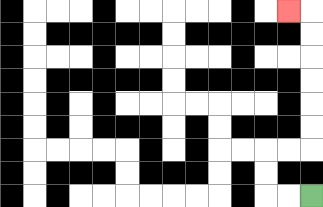{'start': '[13, 8]', 'end': '[12, 0]', 'path_directions': 'L,L,U,U,R,R,U,U,U,U,U,U,L', 'path_coordinates': '[[13, 8], [12, 8], [11, 8], [11, 7], [11, 6], [12, 6], [13, 6], [13, 5], [13, 4], [13, 3], [13, 2], [13, 1], [13, 0], [12, 0]]'}